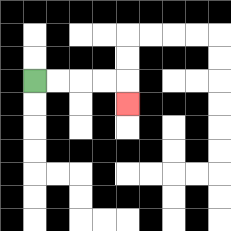{'start': '[1, 3]', 'end': '[5, 4]', 'path_directions': 'R,R,R,R,D', 'path_coordinates': '[[1, 3], [2, 3], [3, 3], [4, 3], [5, 3], [5, 4]]'}